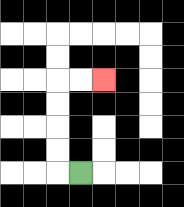{'start': '[3, 7]', 'end': '[4, 3]', 'path_directions': 'L,U,U,U,U,R,R', 'path_coordinates': '[[3, 7], [2, 7], [2, 6], [2, 5], [2, 4], [2, 3], [3, 3], [4, 3]]'}